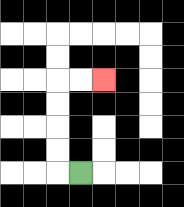{'start': '[3, 7]', 'end': '[4, 3]', 'path_directions': 'L,U,U,U,U,R,R', 'path_coordinates': '[[3, 7], [2, 7], [2, 6], [2, 5], [2, 4], [2, 3], [3, 3], [4, 3]]'}